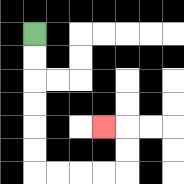{'start': '[1, 1]', 'end': '[4, 5]', 'path_directions': 'D,D,D,D,D,D,R,R,R,R,U,U,L', 'path_coordinates': '[[1, 1], [1, 2], [1, 3], [1, 4], [1, 5], [1, 6], [1, 7], [2, 7], [3, 7], [4, 7], [5, 7], [5, 6], [5, 5], [4, 5]]'}